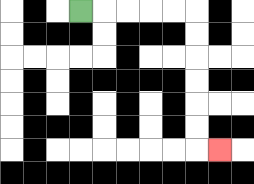{'start': '[3, 0]', 'end': '[9, 6]', 'path_directions': 'R,R,R,R,R,D,D,D,D,D,D,R', 'path_coordinates': '[[3, 0], [4, 0], [5, 0], [6, 0], [7, 0], [8, 0], [8, 1], [8, 2], [8, 3], [8, 4], [8, 5], [8, 6], [9, 6]]'}